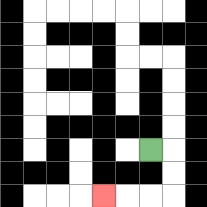{'start': '[6, 6]', 'end': '[4, 8]', 'path_directions': 'R,D,D,L,L,L', 'path_coordinates': '[[6, 6], [7, 6], [7, 7], [7, 8], [6, 8], [5, 8], [4, 8]]'}